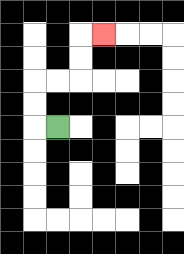{'start': '[2, 5]', 'end': '[4, 1]', 'path_directions': 'L,U,U,R,R,U,U,R', 'path_coordinates': '[[2, 5], [1, 5], [1, 4], [1, 3], [2, 3], [3, 3], [3, 2], [3, 1], [4, 1]]'}